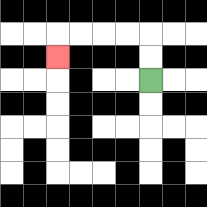{'start': '[6, 3]', 'end': '[2, 2]', 'path_directions': 'U,U,L,L,L,L,D', 'path_coordinates': '[[6, 3], [6, 2], [6, 1], [5, 1], [4, 1], [3, 1], [2, 1], [2, 2]]'}